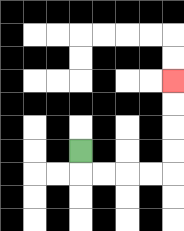{'start': '[3, 6]', 'end': '[7, 3]', 'path_directions': 'D,R,R,R,R,U,U,U,U', 'path_coordinates': '[[3, 6], [3, 7], [4, 7], [5, 7], [6, 7], [7, 7], [7, 6], [7, 5], [7, 4], [7, 3]]'}